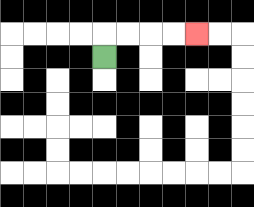{'start': '[4, 2]', 'end': '[8, 1]', 'path_directions': 'U,R,R,R,R', 'path_coordinates': '[[4, 2], [4, 1], [5, 1], [6, 1], [7, 1], [8, 1]]'}